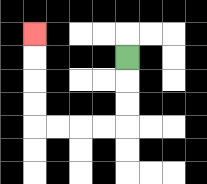{'start': '[5, 2]', 'end': '[1, 1]', 'path_directions': 'D,D,D,L,L,L,L,U,U,U,U', 'path_coordinates': '[[5, 2], [5, 3], [5, 4], [5, 5], [4, 5], [3, 5], [2, 5], [1, 5], [1, 4], [1, 3], [1, 2], [1, 1]]'}